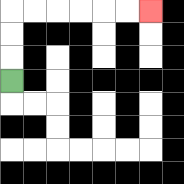{'start': '[0, 3]', 'end': '[6, 0]', 'path_directions': 'U,U,U,R,R,R,R,R,R', 'path_coordinates': '[[0, 3], [0, 2], [0, 1], [0, 0], [1, 0], [2, 0], [3, 0], [4, 0], [5, 0], [6, 0]]'}